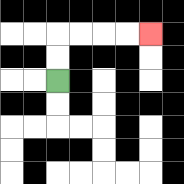{'start': '[2, 3]', 'end': '[6, 1]', 'path_directions': 'U,U,R,R,R,R', 'path_coordinates': '[[2, 3], [2, 2], [2, 1], [3, 1], [4, 1], [5, 1], [6, 1]]'}